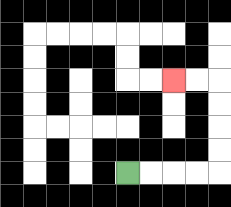{'start': '[5, 7]', 'end': '[7, 3]', 'path_directions': 'R,R,R,R,U,U,U,U,L,L', 'path_coordinates': '[[5, 7], [6, 7], [7, 7], [8, 7], [9, 7], [9, 6], [9, 5], [9, 4], [9, 3], [8, 3], [7, 3]]'}